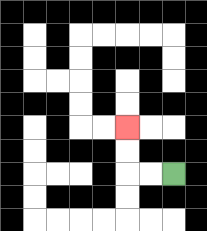{'start': '[7, 7]', 'end': '[5, 5]', 'path_directions': 'L,L,U,U', 'path_coordinates': '[[7, 7], [6, 7], [5, 7], [5, 6], [5, 5]]'}